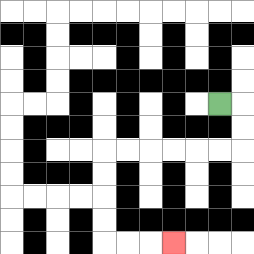{'start': '[9, 4]', 'end': '[7, 10]', 'path_directions': 'R,D,D,L,L,L,L,L,L,D,D,D,D,R,R,R', 'path_coordinates': '[[9, 4], [10, 4], [10, 5], [10, 6], [9, 6], [8, 6], [7, 6], [6, 6], [5, 6], [4, 6], [4, 7], [4, 8], [4, 9], [4, 10], [5, 10], [6, 10], [7, 10]]'}